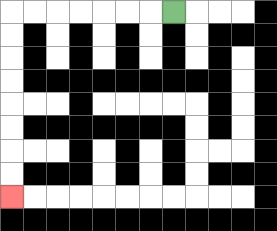{'start': '[7, 0]', 'end': '[0, 8]', 'path_directions': 'L,L,L,L,L,L,L,D,D,D,D,D,D,D,D', 'path_coordinates': '[[7, 0], [6, 0], [5, 0], [4, 0], [3, 0], [2, 0], [1, 0], [0, 0], [0, 1], [0, 2], [0, 3], [0, 4], [0, 5], [0, 6], [0, 7], [0, 8]]'}